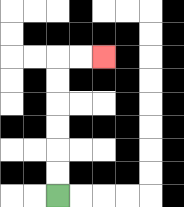{'start': '[2, 8]', 'end': '[4, 2]', 'path_directions': 'U,U,U,U,U,U,R,R', 'path_coordinates': '[[2, 8], [2, 7], [2, 6], [2, 5], [2, 4], [2, 3], [2, 2], [3, 2], [4, 2]]'}